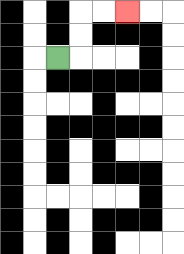{'start': '[2, 2]', 'end': '[5, 0]', 'path_directions': 'R,U,U,R,R', 'path_coordinates': '[[2, 2], [3, 2], [3, 1], [3, 0], [4, 0], [5, 0]]'}